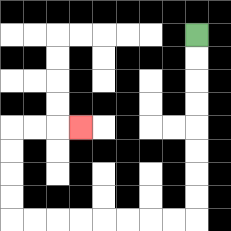{'start': '[8, 1]', 'end': '[3, 5]', 'path_directions': 'D,D,D,D,D,D,D,D,L,L,L,L,L,L,L,L,U,U,U,U,R,R,R', 'path_coordinates': '[[8, 1], [8, 2], [8, 3], [8, 4], [8, 5], [8, 6], [8, 7], [8, 8], [8, 9], [7, 9], [6, 9], [5, 9], [4, 9], [3, 9], [2, 9], [1, 9], [0, 9], [0, 8], [0, 7], [0, 6], [0, 5], [1, 5], [2, 5], [3, 5]]'}